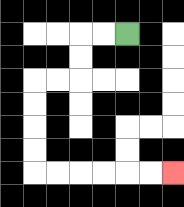{'start': '[5, 1]', 'end': '[7, 7]', 'path_directions': 'L,L,D,D,L,L,D,D,D,D,R,R,R,R,R,R', 'path_coordinates': '[[5, 1], [4, 1], [3, 1], [3, 2], [3, 3], [2, 3], [1, 3], [1, 4], [1, 5], [1, 6], [1, 7], [2, 7], [3, 7], [4, 7], [5, 7], [6, 7], [7, 7]]'}